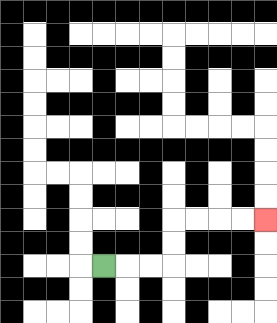{'start': '[4, 11]', 'end': '[11, 9]', 'path_directions': 'R,R,R,U,U,R,R,R,R', 'path_coordinates': '[[4, 11], [5, 11], [6, 11], [7, 11], [7, 10], [7, 9], [8, 9], [9, 9], [10, 9], [11, 9]]'}